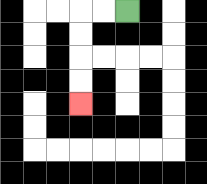{'start': '[5, 0]', 'end': '[3, 4]', 'path_directions': 'L,L,D,D,D,D', 'path_coordinates': '[[5, 0], [4, 0], [3, 0], [3, 1], [3, 2], [3, 3], [3, 4]]'}